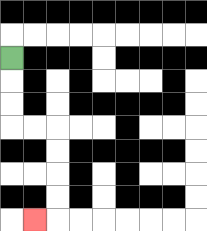{'start': '[0, 2]', 'end': '[1, 9]', 'path_directions': 'D,D,D,R,R,D,D,D,D,L', 'path_coordinates': '[[0, 2], [0, 3], [0, 4], [0, 5], [1, 5], [2, 5], [2, 6], [2, 7], [2, 8], [2, 9], [1, 9]]'}